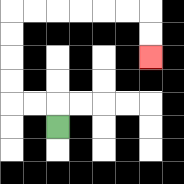{'start': '[2, 5]', 'end': '[6, 2]', 'path_directions': 'U,L,L,U,U,U,U,R,R,R,R,R,R,D,D', 'path_coordinates': '[[2, 5], [2, 4], [1, 4], [0, 4], [0, 3], [0, 2], [0, 1], [0, 0], [1, 0], [2, 0], [3, 0], [4, 0], [5, 0], [6, 0], [6, 1], [6, 2]]'}